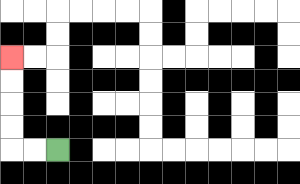{'start': '[2, 6]', 'end': '[0, 2]', 'path_directions': 'L,L,U,U,U,U', 'path_coordinates': '[[2, 6], [1, 6], [0, 6], [0, 5], [0, 4], [0, 3], [0, 2]]'}